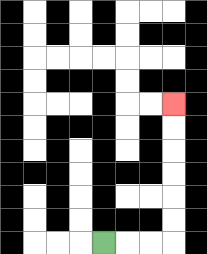{'start': '[4, 10]', 'end': '[7, 4]', 'path_directions': 'R,R,R,U,U,U,U,U,U', 'path_coordinates': '[[4, 10], [5, 10], [6, 10], [7, 10], [7, 9], [7, 8], [7, 7], [7, 6], [7, 5], [7, 4]]'}